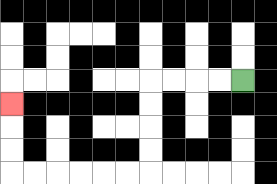{'start': '[10, 3]', 'end': '[0, 4]', 'path_directions': 'L,L,L,L,D,D,D,D,L,L,L,L,L,L,U,U,U', 'path_coordinates': '[[10, 3], [9, 3], [8, 3], [7, 3], [6, 3], [6, 4], [6, 5], [6, 6], [6, 7], [5, 7], [4, 7], [3, 7], [2, 7], [1, 7], [0, 7], [0, 6], [0, 5], [0, 4]]'}